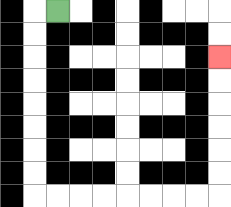{'start': '[2, 0]', 'end': '[9, 2]', 'path_directions': 'L,D,D,D,D,D,D,D,D,R,R,R,R,R,R,R,R,U,U,U,U,U,U', 'path_coordinates': '[[2, 0], [1, 0], [1, 1], [1, 2], [1, 3], [1, 4], [1, 5], [1, 6], [1, 7], [1, 8], [2, 8], [3, 8], [4, 8], [5, 8], [6, 8], [7, 8], [8, 8], [9, 8], [9, 7], [9, 6], [9, 5], [9, 4], [9, 3], [9, 2]]'}